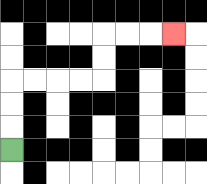{'start': '[0, 6]', 'end': '[7, 1]', 'path_directions': 'U,U,U,R,R,R,R,U,U,R,R,R', 'path_coordinates': '[[0, 6], [0, 5], [0, 4], [0, 3], [1, 3], [2, 3], [3, 3], [4, 3], [4, 2], [4, 1], [5, 1], [6, 1], [7, 1]]'}